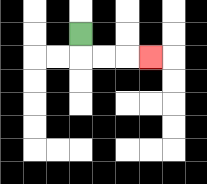{'start': '[3, 1]', 'end': '[6, 2]', 'path_directions': 'D,R,R,R', 'path_coordinates': '[[3, 1], [3, 2], [4, 2], [5, 2], [6, 2]]'}